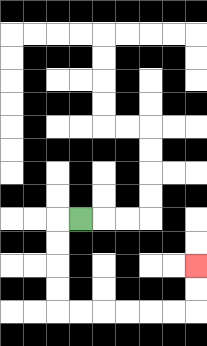{'start': '[3, 9]', 'end': '[8, 11]', 'path_directions': 'L,D,D,D,D,R,R,R,R,R,R,U,U', 'path_coordinates': '[[3, 9], [2, 9], [2, 10], [2, 11], [2, 12], [2, 13], [3, 13], [4, 13], [5, 13], [6, 13], [7, 13], [8, 13], [8, 12], [8, 11]]'}